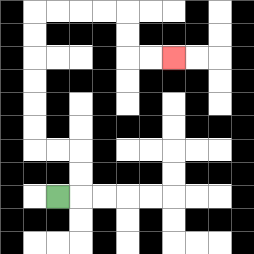{'start': '[2, 8]', 'end': '[7, 2]', 'path_directions': 'R,U,U,L,L,U,U,U,U,U,U,R,R,R,R,D,D,R,R', 'path_coordinates': '[[2, 8], [3, 8], [3, 7], [3, 6], [2, 6], [1, 6], [1, 5], [1, 4], [1, 3], [1, 2], [1, 1], [1, 0], [2, 0], [3, 0], [4, 0], [5, 0], [5, 1], [5, 2], [6, 2], [7, 2]]'}